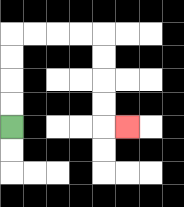{'start': '[0, 5]', 'end': '[5, 5]', 'path_directions': 'U,U,U,U,R,R,R,R,D,D,D,D,R', 'path_coordinates': '[[0, 5], [0, 4], [0, 3], [0, 2], [0, 1], [1, 1], [2, 1], [3, 1], [4, 1], [4, 2], [4, 3], [4, 4], [4, 5], [5, 5]]'}